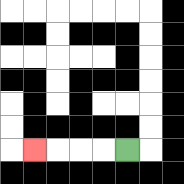{'start': '[5, 6]', 'end': '[1, 6]', 'path_directions': 'L,L,L,L', 'path_coordinates': '[[5, 6], [4, 6], [3, 6], [2, 6], [1, 6]]'}